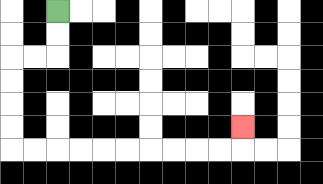{'start': '[2, 0]', 'end': '[10, 5]', 'path_directions': 'D,D,L,L,D,D,D,D,R,R,R,R,R,R,R,R,R,R,U', 'path_coordinates': '[[2, 0], [2, 1], [2, 2], [1, 2], [0, 2], [0, 3], [0, 4], [0, 5], [0, 6], [1, 6], [2, 6], [3, 6], [4, 6], [5, 6], [6, 6], [7, 6], [8, 6], [9, 6], [10, 6], [10, 5]]'}